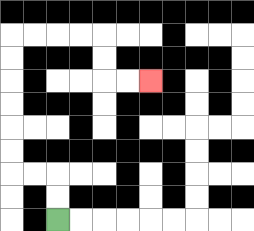{'start': '[2, 9]', 'end': '[6, 3]', 'path_directions': 'U,U,L,L,U,U,U,U,U,U,R,R,R,R,D,D,R,R', 'path_coordinates': '[[2, 9], [2, 8], [2, 7], [1, 7], [0, 7], [0, 6], [0, 5], [0, 4], [0, 3], [0, 2], [0, 1], [1, 1], [2, 1], [3, 1], [4, 1], [4, 2], [4, 3], [5, 3], [6, 3]]'}